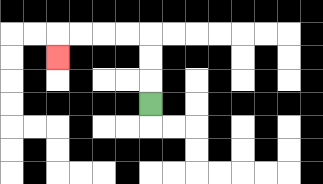{'start': '[6, 4]', 'end': '[2, 2]', 'path_directions': 'U,U,U,L,L,L,L,D', 'path_coordinates': '[[6, 4], [6, 3], [6, 2], [6, 1], [5, 1], [4, 1], [3, 1], [2, 1], [2, 2]]'}